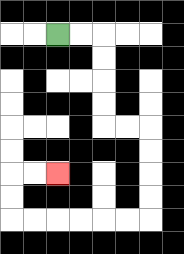{'start': '[2, 1]', 'end': '[2, 7]', 'path_directions': 'R,R,D,D,D,D,R,R,D,D,D,D,L,L,L,L,L,L,U,U,R,R', 'path_coordinates': '[[2, 1], [3, 1], [4, 1], [4, 2], [4, 3], [4, 4], [4, 5], [5, 5], [6, 5], [6, 6], [6, 7], [6, 8], [6, 9], [5, 9], [4, 9], [3, 9], [2, 9], [1, 9], [0, 9], [0, 8], [0, 7], [1, 7], [2, 7]]'}